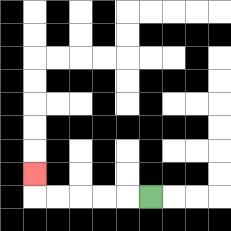{'start': '[6, 8]', 'end': '[1, 7]', 'path_directions': 'L,L,L,L,L,U', 'path_coordinates': '[[6, 8], [5, 8], [4, 8], [3, 8], [2, 8], [1, 8], [1, 7]]'}